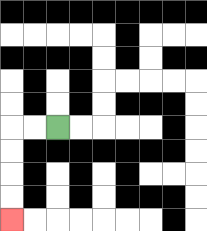{'start': '[2, 5]', 'end': '[0, 9]', 'path_directions': 'L,L,D,D,D,D', 'path_coordinates': '[[2, 5], [1, 5], [0, 5], [0, 6], [0, 7], [0, 8], [0, 9]]'}